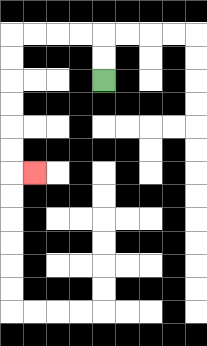{'start': '[4, 3]', 'end': '[1, 7]', 'path_directions': 'U,U,L,L,L,L,D,D,D,D,D,D,R', 'path_coordinates': '[[4, 3], [4, 2], [4, 1], [3, 1], [2, 1], [1, 1], [0, 1], [0, 2], [0, 3], [0, 4], [0, 5], [0, 6], [0, 7], [1, 7]]'}